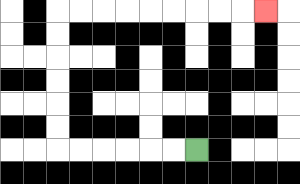{'start': '[8, 6]', 'end': '[11, 0]', 'path_directions': 'L,L,L,L,L,L,U,U,U,U,U,U,R,R,R,R,R,R,R,R,R', 'path_coordinates': '[[8, 6], [7, 6], [6, 6], [5, 6], [4, 6], [3, 6], [2, 6], [2, 5], [2, 4], [2, 3], [2, 2], [2, 1], [2, 0], [3, 0], [4, 0], [5, 0], [6, 0], [7, 0], [8, 0], [9, 0], [10, 0], [11, 0]]'}